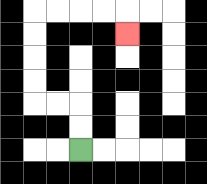{'start': '[3, 6]', 'end': '[5, 1]', 'path_directions': 'U,U,L,L,U,U,U,U,R,R,R,R,D', 'path_coordinates': '[[3, 6], [3, 5], [3, 4], [2, 4], [1, 4], [1, 3], [1, 2], [1, 1], [1, 0], [2, 0], [3, 0], [4, 0], [5, 0], [5, 1]]'}